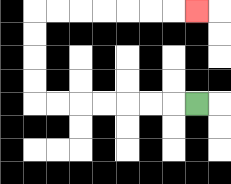{'start': '[8, 4]', 'end': '[8, 0]', 'path_directions': 'L,L,L,L,L,L,L,U,U,U,U,R,R,R,R,R,R,R', 'path_coordinates': '[[8, 4], [7, 4], [6, 4], [5, 4], [4, 4], [3, 4], [2, 4], [1, 4], [1, 3], [1, 2], [1, 1], [1, 0], [2, 0], [3, 0], [4, 0], [5, 0], [6, 0], [7, 0], [8, 0]]'}